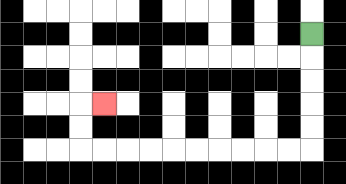{'start': '[13, 1]', 'end': '[4, 4]', 'path_directions': 'D,D,D,D,D,L,L,L,L,L,L,L,L,L,L,U,U,R', 'path_coordinates': '[[13, 1], [13, 2], [13, 3], [13, 4], [13, 5], [13, 6], [12, 6], [11, 6], [10, 6], [9, 6], [8, 6], [7, 6], [6, 6], [5, 6], [4, 6], [3, 6], [3, 5], [3, 4], [4, 4]]'}